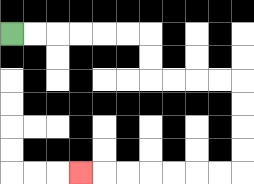{'start': '[0, 1]', 'end': '[3, 7]', 'path_directions': 'R,R,R,R,R,R,D,D,R,R,R,R,D,D,D,D,L,L,L,L,L,L,L', 'path_coordinates': '[[0, 1], [1, 1], [2, 1], [3, 1], [4, 1], [5, 1], [6, 1], [6, 2], [6, 3], [7, 3], [8, 3], [9, 3], [10, 3], [10, 4], [10, 5], [10, 6], [10, 7], [9, 7], [8, 7], [7, 7], [6, 7], [5, 7], [4, 7], [3, 7]]'}